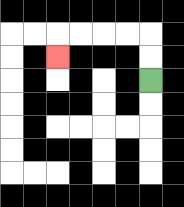{'start': '[6, 3]', 'end': '[2, 2]', 'path_directions': 'U,U,L,L,L,L,D', 'path_coordinates': '[[6, 3], [6, 2], [6, 1], [5, 1], [4, 1], [3, 1], [2, 1], [2, 2]]'}